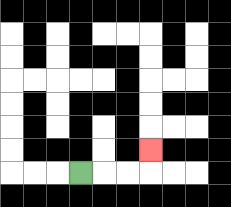{'start': '[3, 7]', 'end': '[6, 6]', 'path_directions': 'R,R,R,U', 'path_coordinates': '[[3, 7], [4, 7], [5, 7], [6, 7], [6, 6]]'}